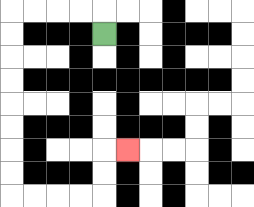{'start': '[4, 1]', 'end': '[5, 6]', 'path_directions': 'U,L,L,L,L,D,D,D,D,D,D,D,D,R,R,R,R,U,U,R', 'path_coordinates': '[[4, 1], [4, 0], [3, 0], [2, 0], [1, 0], [0, 0], [0, 1], [0, 2], [0, 3], [0, 4], [0, 5], [0, 6], [0, 7], [0, 8], [1, 8], [2, 8], [3, 8], [4, 8], [4, 7], [4, 6], [5, 6]]'}